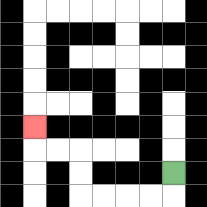{'start': '[7, 7]', 'end': '[1, 5]', 'path_directions': 'D,L,L,L,L,U,U,L,L,U', 'path_coordinates': '[[7, 7], [7, 8], [6, 8], [5, 8], [4, 8], [3, 8], [3, 7], [3, 6], [2, 6], [1, 6], [1, 5]]'}